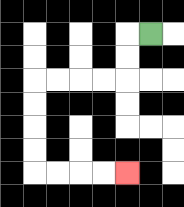{'start': '[6, 1]', 'end': '[5, 7]', 'path_directions': 'L,D,D,L,L,L,L,D,D,D,D,R,R,R,R', 'path_coordinates': '[[6, 1], [5, 1], [5, 2], [5, 3], [4, 3], [3, 3], [2, 3], [1, 3], [1, 4], [1, 5], [1, 6], [1, 7], [2, 7], [3, 7], [4, 7], [5, 7]]'}